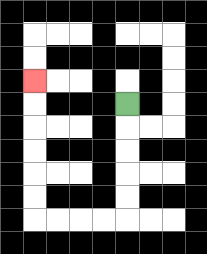{'start': '[5, 4]', 'end': '[1, 3]', 'path_directions': 'D,D,D,D,D,L,L,L,L,U,U,U,U,U,U', 'path_coordinates': '[[5, 4], [5, 5], [5, 6], [5, 7], [5, 8], [5, 9], [4, 9], [3, 9], [2, 9], [1, 9], [1, 8], [1, 7], [1, 6], [1, 5], [1, 4], [1, 3]]'}